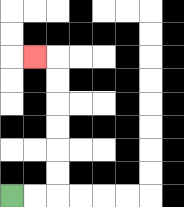{'start': '[0, 8]', 'end': '[1, 2]', 'path_directions': 'R,R,U,U,U,U,U,U,L', 'path_coordinates': '[[0, 8], [1, 8], [2, 8], [2, 7], [2, 6], [2, 5], [2, 4], [2, 3], [2, 2], [1, 2]]'}